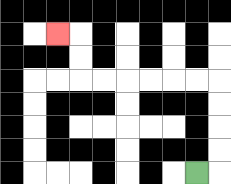{'start': '[8, 7]', 'end': '[2, 1]', 'path_directions': 'R,U,U,U,U,L,L,L,L,L,L,U,U,L', 'path_coordinates': '[[8, 7], [9, 7], [9, 6], [9, 5], [9, 4], [9, 3], [8, 3], [7, 3], [6, 3], [5, 3], [4, 3], [3, 3], [3, 2], [3, 1], [2, 1]]'}